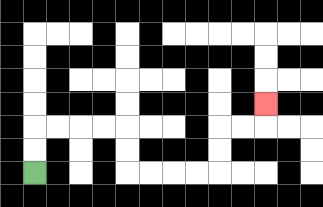{'start': '[1, 7]', 'end': '[11, 4]', 'path_directions': 'U,U,R,R,R,R,D,D,R,R,R,R,U,U,R,R,U', 'path_coordinates': '[[1, 7], [1, 6], [1, 5], [2, 5], [3, 5], [4, 5], [5, 5], [5, 6], [5, 7], [6, 7], [7, 7], [8, 7], [9, 7], [9, 6], [9, 5], [10, 5], [11, 5], [11, 4]]'}